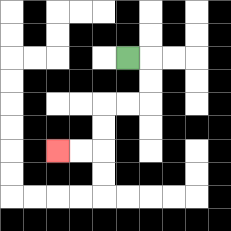{'start': '[5, 2]', 'end': '[2, 6]', 'path_directions': 'R,D,D,L,L,D,D,L,L', 'path_coordinates': '[[5, 2], [6, 2], [6, 3], [6, 4], [5, 4], [4, 4], [4, 5], [4, 6], [3, 6], [2, 6]]'}